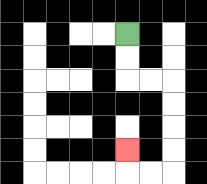{'start': '[5, 1]', 'end': '[5, 6]', 'path_directions': 'D,D,R,R,D,D,D,D,L,L,U', 'path_coordinates': '[[5, 1], [5, 2], [5, 3], [6, 3], [7, 3], [7, 4], [7, 5], [7, 6], [7, 7], [6, 7], [5, 7], [5, 6]]'}